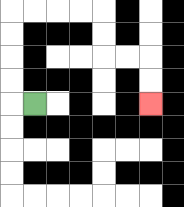{'start': '[1, 4]', 'end': '[6, 4]', 'path_directions': 'L,U,U,U,U,R,R,R,R,D,D,R,R,D,D', 'path_coordinates': '[[1, 4], [0, 4], [0, 3], [0, 2], [0, 1], [0, 0], [1, 0], [2, 0], [3, 0], [4, 0], [4, 1], [4, 2], [5, 2], [6, 2], [6, 3], [6, 4]]'}